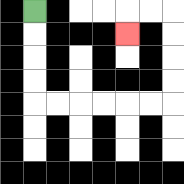{'start': '[1, 0]', 'end': '[5, 1]', 'path_directions': 'D,D,D,D,R,R,R,R,R,R,U,U,U,U,L,L,D', 'path_coordinates': '[[1, 0], [1, 1], [1, 2], [1, 3], [1, 4], [2, 4], [3, 4], [4, 4], [5, 4], [6, 4], [7, 4], [7, 3], [7, 2], [7, 1], [7, 0], [6, 0], [5, 0], [5, 1]]'}